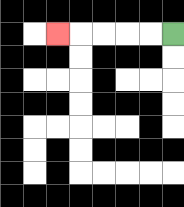{'start': '[7, 1]', 'end': '[2, 1]', 'path_directions': 'L,L,L,L,L', 'path_coordinates': '[[7, 1], [6, 1], [5, 1], [4, 1], [3, 1], [2, 1]]'}